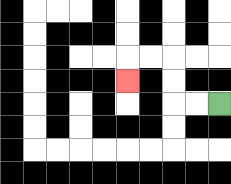{'start': '[9, 4]', 'end': '[5, 3]', 'path_directions': 'L,L,U,U,L,L,D', 'path_coordinates': '[[9, 4], [8, 4], [7, 4], [7, 3], [7, 2], [6, 2], [5, 2], [5, 3]]'}